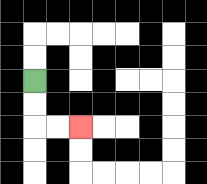{'start': '[1, 3]', 'end': '[3, 5]', 'path_directions': 'D,D,R,R', 'path_coordinates': '[[1, 3], [1, 4], [1, 5], [2, 5], [3, 5]]'}